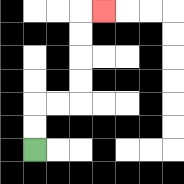{'start': '[1, 6]', 'end': '[4, 0]', 'path_directions': 'U,U,R,R,U,U,U,U,R', 'path_coordinates': '[[1, 6], [1, 5], [1, 4], [2, 4], [3, 4], [3, 3], [3, 2], [3, 1], [3, 0], [4, 0]]'}